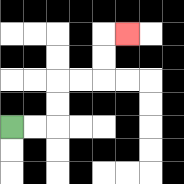{'start': '[0, 5]', 'end': '[5, 1]', 'path_directions': 'R,R,U,U,R,R,U,U,R', 'path_coordinates': '[[0, 5], [1, 5], [2, 5], [2, 4], [2, 3], [3, 3], [4, 3], [4, 2], [4, 1], [5, 1]]'}